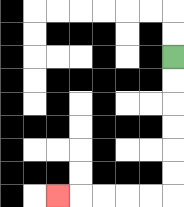{'start': '[7, 2]', 'end': '[2, 8]', 'path_directions': 'D,D,D,D,D,D,L,L,L,L,L', 'path_coordinates': '[[7, 2], [7, 3], [7, 4], [7, 5], [7, 6], [7, 7], [7, 8], [6, 8], [5, 8], [4, 8], [3, 8], [2, 8]]'}